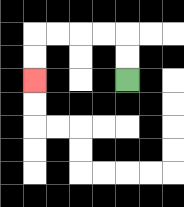{'start': '[5, 3]', 'end': '[1, 3]', 'path_directions': 'U,U,L,L,L,L,D,D', 'path_coordinates': '[[5, 3], [5, 2], [5, 1], [4, 1], [3, 1], [2, 1], [1, 1], [1, 2], [1, 3]]'}